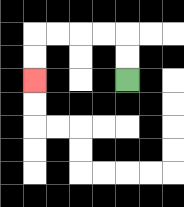{'start': '[5, 3]', 'end': '[1, 3]', 'path_directions': 'U,U,L,L,L,L,D,D', 'path_coordinates': '[[5, 3], [5, 2], [5, 1], [4, 1], [3, 1], [2, 1], [1, 1], [1, 2], [1, 3]]'}